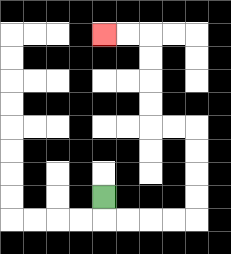{'start': '[4, 8]', 'end': '[4, 1]', 'path_directions': 'D,R,R,R,R,U,U,U,U,L,L,U,U,U,U,L,L', 'path_coordinates': '[[4, 8], [4, 9], [5, 9], [6, 9], [7, 9], [8, 9], [8, 8], [8, 7], [8, 6], [8, 5], [7, 5], [6, 5], [6, 4], [6, 3], [6, 2], [6, 1], [5, 1], [4, 1]]'}